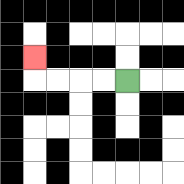{'start': '[5, 3]', 'end': '[1, 2]', 'path_directions': 'L,L,L,L,U', 'path_coordinates': '[[5, 3], [4, 3], [3, 3], [2, 3], [1, 3], [1, 2]]'}